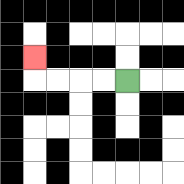{'start': '[5, 3]', 'end': '[1, 2]', 'path_directions': 'L,L,L,L,U', 'path_coordinates': '[[5, 3], [4, 3], [3, 3], [2, 3], [1, 3], [1, 2]]'}